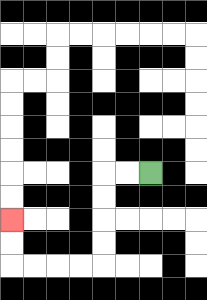{'start': '[6, 7]', 'end': '[0, 9]', 'path_directions': 'L,L,D,D,D,D,L,L,L,L,U,U', 'path_coordinates': '[[6, 7], [5, 7], [4, 7], [4, 8], [4, 9], [4, 10], [4, 11], [3, 11], [2, 11], [1, 11], [0, 11], [0, 10], [0, 9]]'}